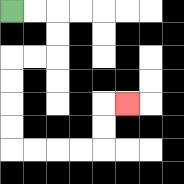{'start': '[0, 0]', 'end': '[5, 4]', 'path_directions': 'R,R,D,D,L,L,D,D,D,D,R,R,R,R,U,U,R', 'path_coordinates': '[[0, 0], [1, 0], [2, 0], [2, 1], [2, 2], [1, 2], [0, 2], [0, 3], [0, 4], [0, 5], [0, 6], [1, 6], [2, 6], [3, 6], [4, 6], [4, 5], [4, 4], [5, 4]]'}